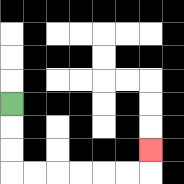{'start': '[0, 4]', 'end': '[6, 6]', 'path_directions': 'D,D,D,R,R,R,R,R,R,U', 'path_coordinates': '[[0, 4], [0, 5], [0, 6], [0, 7], [1, 7], [2, 7], [3, 7], [4, 7], [5, 7], [6, 7], [6, 6]]'}